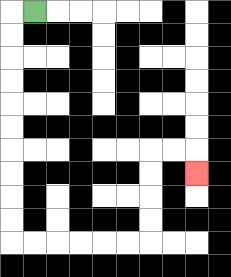{'start': '[1, 0]', 'end': '[8, 7]', 'path_directions': 'L,D,D,D,D,D,D,D,D,D,D,R,R,R,R,R,R,U,U,U,U,R,R,D', 'path_coordinates': '[[1, 0], [0, 0], [0, 1], [0, 2], [0, 3], [0, 4], [0, 5], [0, 6], [0, 7], [0, 8], [0, 9], [0, 10], [1, 10], [2, 10], [3, 10], [4, 10], [5, 10], [6, 10], [6, 9], [6, 8], [6, 7], [6, 6], [7, 6], [8, 6], [8, 7]]'}